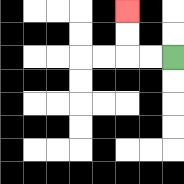{'start': '[7, 2]', 'end': '[5, 0]', 'path_directions': 'L,L,U,U', 'path_coordinates': '[[7, 2], [6, 2], [5, 2], [5, 1], [5, 0]]'}